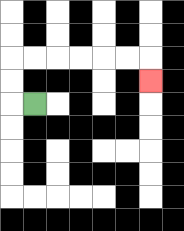{'start': '[1, 4]', 'end': '[6, 3]', 'path_directions': 'L,U,U,R,R,R,R,R,R,D', 'path_coordinates': '[[1, 4], [0, 4], [0, 3], [0, 2], [1, 2], [2, 2], [3, 2], [4, 2], [5, 2], [6, 2], [6, 3]]'}